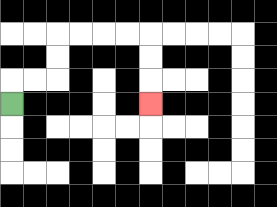{'start': '[0, 4]', 'end': '[6, 4]', 'path_directions': 'U,R,R,U,U,R,R,R,R,D,D,D', 'path_coordinates': '[[0, 4], [0, 3], [1, 3], [2, 3], [2, 2], [2, 1], [3, 1], [4, 1], [5, 1], [6, 1], [6, 2], [6, 3], [6, 4]]'}